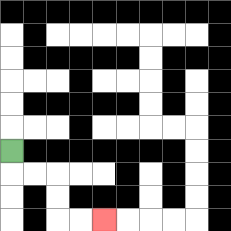{'start': '[0, 6]', 'end': '[4, 9]', 'path_directions': 'D,R,R,D,D,R,R', 'path_coordinates': '[[0, 6], [0, 7], [1, 7], [2, 7], [2, 8], [2, 9], [3, 9], [4, 9]]'}